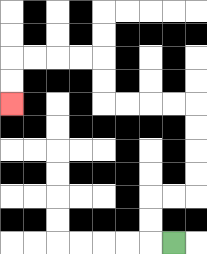{'start': '[7, 10]', 'end': '[0, 4]', 'path_directions': 'L,U,U,R,R,U,U,U,U,L,L,L,L,U,U,L,L,L,L,D,D', 'path_coordinates': '[[7, 10], [6, 10], [6, 9], [6, 8], [7, 8], [8, 8], [8, 7], [8, 6], [8, 5], [8, 4], [7, 4], [6, 4], [5, 4], [4, 4], [4, 3], [4, 2], [3, 2], [2, 2], [1, 2], [0, 2], [0, 3], [0, 4]]'}